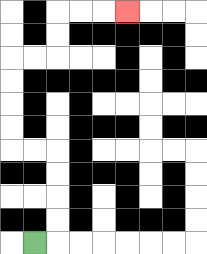{'start': '[1, 10]', 'end': '[5, 0]', 'path_directions': 'R,U,U,U,U,L,L,U,U,U,U,R,R,U,U,R,R,R', 'path_coordinates': '[[1, 10], [2, 10], [2, 9], [2, 8], [2, 7], [2, 6], [1, 6], [0, 6], [0, 5], [0, 4], [0, 3], [0, 2], [1, 2], [2, 2], [2, 1], [2, 0], [3, 0], [4, 0], [5, 0]]'}